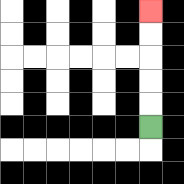{'start': '[6, 5]', 'end': '[6, 0]', 'path_directions': 'U,U,U,U,U', 'path_coordinates': '[[6, 5], [6, 4], [6, 3], [6, 2], [6, 1], [6, 0]]'}